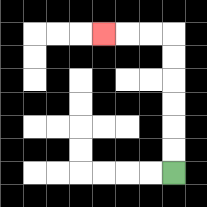{'start': '[7, 7]', 'end': '[4, 1]', 'path_directions': 'U,U,U,U,U,U,L,L,L', 'path_coordinates': '[[7, 7], [7, 6], [7, 5], [7, 4], [7, 3], [7, 2], [7, 1], [6, 1], [5, 1], [4, 1]]'}